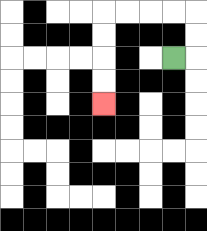{'start': '[7, 2]', 'end': '[4, 4]', 'path_directions': 'R,U,U,L,L,L,L,D,D,D,D', 'path_coordinates': '[[7, 2], [8, 2], [8, 1], [8, 0], [7, 0], [6, 0], [5, 0], [4, 0], [4, 1], [4, 2], [4, 3], [4, 4]]'}